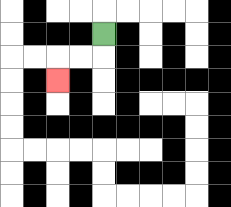{'start': '[4, 1]', 'end': '[2, 3]', 'path_directions': 'D,L,L,D', 'path_coordinates': '[[4, 1], [4, 2], [3, 2], [2, 2], [2, 3]]'}